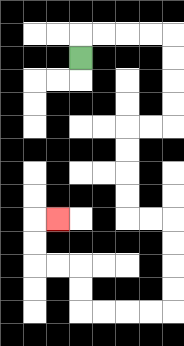{'start': '[3, 2]', 'end': '[2, 9]', 'path_directions': 'U,R,R,R,R,D,D,D,D,L,L,D,D,D,D,R,R,D,D,D,D,L,L,L,L,U,U,L,L,U,U,R', 'path_coordinates': '[[3, 2], [3, 1], [4, 1], [5, 1], [6, 1], [7, 1], [7, 2], [7, 3], [7, 4], [7, 5], [6, 5], [5, 5], [5, 6], [5, 7], [5, 8], [5, 9], [6, 9], [7, 9], [7, 10], [7, 11], [7, 12], [7, 13], [6, 13], [5, 13], [4, 13], [3, 13], [3, 12], [3, 11], [2, 11], [1, 11], [1, 10], [1, 9], [2, 9]]'}